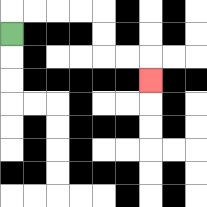{'start': '[0, 1]', 'end': '[6, 3]', 'path_directions': 'U,R,R,R,R,D,D,R,R,D', 'path_coordinates': '[[0, 1], [0, 0], [1, 0], [2, 0], [3, 0], [4, 0], [4, 1], [4, 2], [5, 2], [6, 2], [6, 3]]'}